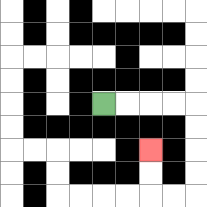{'start': '[4, 4]', 'end': '[6, 6]', 'path_directions': 'R,R,R,R,D,D,D,D,L,L,U,U', 'path_coordinates': '[[4, 4], [5, 4], [6, 4], [7, 4], [8, 4], [8, 5], [8, 6], [8, 7], [8, 8], [7, 8], [6, 8], [6, 7], [6, 6]]'}